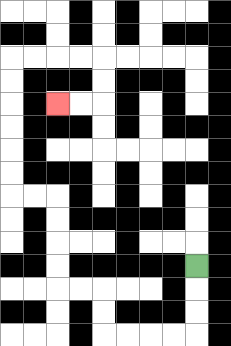{'start': '[8, 11]', 'end': '[2, 4]', 'path_directions': 'D,D,D,L,L,L,L,U,U,L,L,U,U,U,U,L,L,U,U,U,U,U,U,R,R,R,R,D,D,L,L', 'path_coordinates': '[[8, 11], [8, 12], [8, 13], [8, 14], [7, 14], [6, 14], [5, 14], [4, 14], [4, 13], [4, 12], [3, 12], [2, 12], [2, 11], [2, 10], [2, 9], [2, 8], [1, 8], [0, 8], [0, 7], [0, 6], [0, 5], [0, 4], [0, 3], [0, 2], [1, 2], [2, 2], [3, 2], [4, 2], [4, 3], [4, 4], [3, 4], [2, 4]]'}